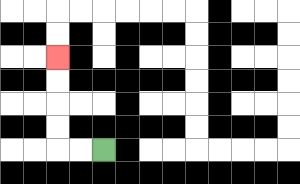{'start': '[4, 6]', 'end': '[2, 2]', 'path_directions': 'L,L,U,U,U,U', 'path_coordinates': '[[4, 6], [3, 6], [2, 6], [2, 5], [2, 4], [2, 3], [2, 2]]'}